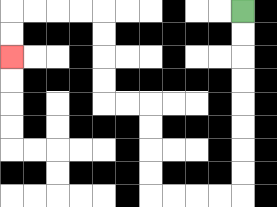{'start': '[10, 0]', 'end': '[0, 2]', 'path_directions': 'D,D,D,D,D,D,D,D,L,L,L,L,U,U,U,U,L,L,U,U,U,U,L,L,L,L,D,D', 'path_coordinates': '[[10, 0], [10, 1], [10, 2], [10, 3], [10, 4], [10, 5], [10, 6], [10, 7], [10, 8], [9, 8], [8, 8], [7, 8], [6, 8], [6, 7], [6, 6], [6, 5], [6, 4], [5, 4], [4, 4], [4, 3], [4, 2], [4, 1], [4, 0], [3, 0], [2, 0], [1, 0], [0, 0], [0, 1], [0, 2]]'}